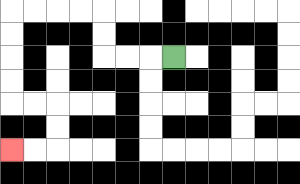{'start': '[7, 2]', 'end': '[0, 6]', 'path_directions': 'L,L,L,U,U,L,L,L,L,D,D,D,D,R,R,D,D,L,L', 'path_coordinates': '[[7, 2], [6, 2], [5, 2], [4, 2], [4, 1], [4, 0], [3, 0], [2, 0], [1, 0], [0, 0], [0, 1], [0, 2], [0, 3], [0, 4], [1, 4], [2, 4], [2, 5], [2, 6], [1, 6], [0, 6]]'}